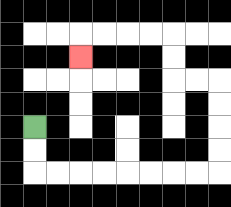{'start': '[1, 5]', 'end': '[3, 2]', 'path_directions': 'D,D,R,R,R,R,R,R,R,R,U,U,U,U,L,L,U,U,L,L,L,L,D', 'path_coordinates': '[[1, 5], [1, 6], [1, 7], [2, 7], [3, 7], [4, 7], [5, 7], [6, 7], [7, 7], [8, 7], [9, 7], [9, 6], [9, 5], [9, 4], [9, 3], [8, 3], [7, 3], [7, 2], [7, 1], [6, 1], [5, 1], [4, 1], [3, 1], [3, 2]]'}